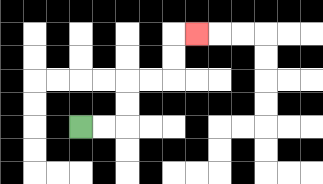{'start': '[3, 5]', 'end': '[8, 1]', 'path_directions': 'R,R,U,U,R,R,U,U,R', 'path_coordinates': '[[3, 5], [4, 5], [5, 5], [5, 4], [5, 3], [6, 3], [7, 3], [7, 2], [7, 1], [8, 1]]'}